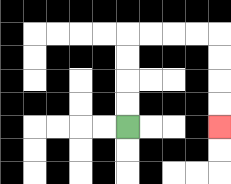{'start': '[5, 5]', 'end': '[9, 5]', 'path_directions': 'U,U,U,U,R,R,R,R,D,D,D,D', 'path_coordinates': '[[5, 5], [5, 4], [5, 3], [5, 2], [5, 1], [6, 1], [7, 1], [8, 1], [9, 1], [9, 2], [9, 3], [9, 4], [9, 5]]'}